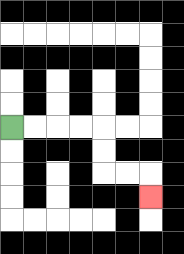{'start': '[0, 5]', 'end': '[6, 8]', 'path_directions': 'R,R,R,R,D,D,R,R,D', 'path_coordinates': '[[0, 5], [1, 5], [2, 5], [3, 5], [4, 5], [4, 6], [4, 7], [5, 7], [6, 7], [6, 8]]'}